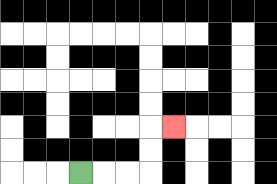{'start': '[3, 7]', 'end': '[7, 5]', 'path_directions': 'R,R,R,U,U,R', 'path_coordinates': '[[3, 7], [4, 7], [5, 7], [6, 7], [6, 6], [6, 5], [7, 5]]'}